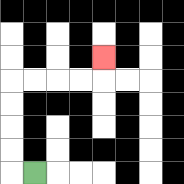{'start': '[1, 7]', 'end': '[4, 2]', 'path_directions': 'L,U,U,U,U,R,R,R,R,U', 'path_coordinates': '[[1, 7], [0, 7], [0, 6], [0, 5], [0, 4], [0, 3], [1, 3], [2, 3], [3, 3], [4, 3], [4, 2]]'}